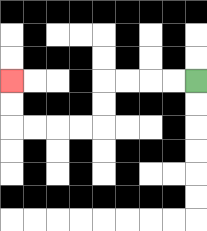{'start': '[8, 3]', 'end': '[0, 3]', 'path_directions': 'L,L,L,L,D,D,L,L,L,L,U,U', 'path_coordinates': '[[8, 3], [7, 3], [6, 3], [5, 3], [4, 3], [4, 4], [4, 5], [3, 5], [2, 5], [1, 5], [0, 5], [0, 4], [0, 3]]'}